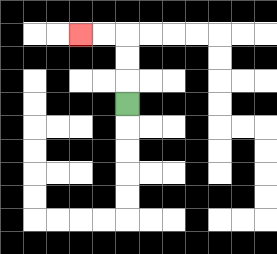{'start': '[5, 4]', 'end': '[3, 1]', 'path_directions': 'U,U,U,L,L', 'path_coordinates': '[[5, 4], [5, 3], [5, 2], [5, 1], [4, 1], [3, 1]]'}